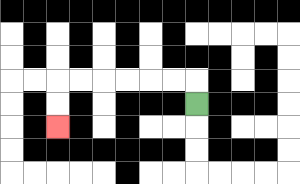{'start': '[8, 4]', 'end': '[2, 5]', 'path_directions': 'U,L,L,L,L,L,L,D,D', 'path_coordinates': '[[8, 4], [8, 3], [7, 3], [6, 3], [5, 3], [4, 3], [3, 3], [2, 3], [2, 4], [2, 5]]'}